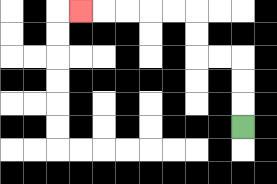{'start': '[10, 5]', 'end': '[3, 0]', 'path_directions': 'U,U,U,L,L,U,U,L,L,L,L,L', 'path_coordinates': '[[10, 5], [10, 4], [10, 3], [10, 2], [9, 2], [8, 2], [8, 1], [8, 0], [7, 0], [6, 0], [5, 0], [4, 0], [3, 0]]'}